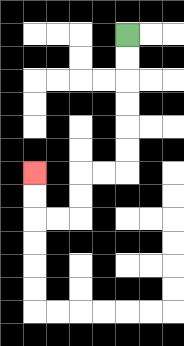{'start': '[5, 1]', 'end': '[1, 7]', 'path_directions': 'D,D,D,D,D,D,L,L,D,D,L,L,U,U', 'path_coordinates': '[[5, 1], [5, 2], [5, 3], [5, 4], [5, 5], [5, 6], [5, 7], [4, 7], [3, 7], [3, 8], [3, 9], [2, 9], [1, 9], [1, 8], [1, 7]]'}